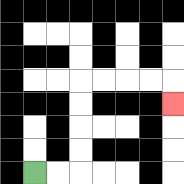{'start': '[1, 7]', 'end': '[7, 4]', 'path_directions': 'R,R,U,U,U,U,R,R,R,R,D', 'path_coordinates': '[[1, 7], [2, 7], [3, 7], [3, 6], [3, 5], [3, 4], [3, 3], [4, 3], [5, 3], [6, 3], [7, 3], [7, 4]]'}